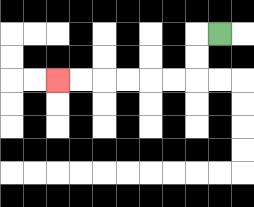{'start': '[9, 1]', 'end': '[2, 3]', 'path_directions': 'L,D,D,L,L,L,L,L,L', 'path_coordinates': '[[9, 1], [8, 1], [8, 2], [8, 3], [7, 3], [6, 3], [5, 3], [4, 3], [3, 3], [2, 3]]'}